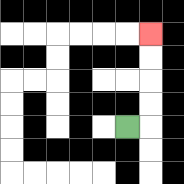{'start': '[5, 5]', 'end': '[6, 1]', 'path_directions': 'R,U,U,U,U', 'path_coordinates': '[[5, 5], [6, 5], [6, 4], [6, 3], [6, 2], [6, 1]]'}